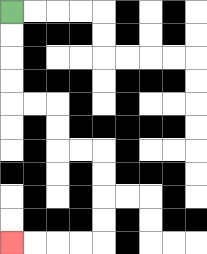{'start': '[0, 0]', 'end': '[0, 10]', 'path_directions': 'D,D,D,D,R,R,D,D,R,R,D,D,D,D,L,L,L,L', 'path_coordinates': '[[0, 0], [0, 1], [0, 2], [0, 3], [0, 4], [1, 4], [2, 4], [2, 5], [2, 6], [3, 6], [4, 6], [4, 7], [4, 8], [4, 9], [4, 10], [3, 10], [2, 10], [1, 10], [0, 10]]'}